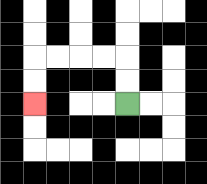{'start': '[5, 4]', 'end': '[1, 4]', 'path_directions': 'U,U,L,L,L,L,D,D', 'path_coordinates': '[[5, 4], [5, 3], [5, 2], [4, 2], [3, 2], [2, 2], [1, 2], [1, 3], [1, 4]]'}